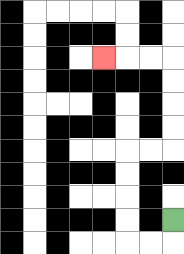{'start': '[7, 9]', 'end': '[4, 2]', 'path_directions': 'D,L,L,U,U,U,U,R,R,U,U,U,U,L,L,L', 'path_coordinates': '[[7, 9], [7, 10], [6, 10], [5, 10], [5, 9], [5, 8], [5, 7], [5, 6], [6, 6], [7, 6], [7, 5], [7, 4], [7, 3], [7, 2], [6, 2], [5, 2], [4, 2]]'}